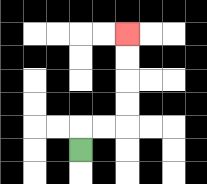{'start': '[3, 6]', 'end': '[5, 1]', 'path_directions': 'U,R,R,U,U,U,U', 'path_coordinates': '[[3, 6], [3, 5], [4, 5], [5, 5], [5, 4], [5, 3], [5, 2], [5, 1]]'}